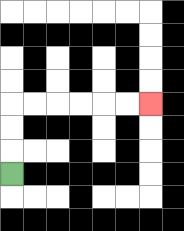{'start': '[0, 7]', 'end': '[6, 4]', 'path_directions': 'U,U,U,R,R,R,R,R,R', 'path_coordinates': '[[0, 7], [0, 6], [0, 5], [0, 4], [1, 4], [2, 4], [3, 4], [4, 4], [5, 4], [6, 4]]'}